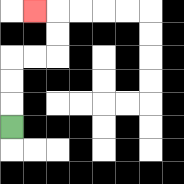{'start': '[0, 5]', 'end': '[1, 0]', 'path_directions': 'U,U,U,R,R,U,U,L', 'path_coordinates': '[[0, 5], [0, 4], [0, 3], [0, 2], [1, 2], [2, 2], [2, 1], [2, 0], [1, 0]]'}